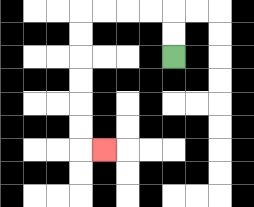{'start': '[7, 2]', 'end': '[4, 6]', 'path_directions': 'U,U,L,L,L,L,D,D,D,D,D,D,R', 'path_coordinates': '[[7, 2], [7, 1], [7, 0], [6, 0], [5, 0], [4, 0], [3, 0], [3, 1], [3, 2], [3, 3], [3, 4], [3, 5], [3, 6], [4, 6]]'}